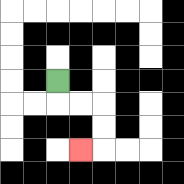{'start': '[2, 3]', 'end': '[3, 6]', 'path_directions': 'D,R,R,D,D,L', 'path_coordinates': '[[2, 3], [2, 4], [3, 4], [4, 4], [4, 5], [4, 6], [3, 6]]'}